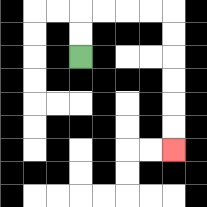{'start': '[3, 2]', 'end': '[7, 6]', 'path_directions': 'U,U,R,R,R,R,D,D,D,D,D,D', 'path_coordinates': '[[3, 2], [3, 1], [3, 0], [4, 0], [5, 0], [6, 0], [7, 0], [7, 1], [7, 2], [7, 3], [7, 4], [7, 5], [7, 6]]'}